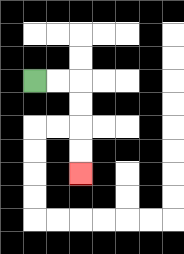{'start': '[1, 3]', 'end': '[3, 7]', 'path_directions': 'R,R,D,D,D,D', 'path_coordinates': '[[1, 3], [2, 3], [3, 3], [3, 4], [3, 5], [3, 6], [3, 7]]'}